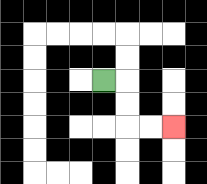{'start': '[4, 3]', 'end': '[7, 5]', 'path_directions': 'R,D,D,R,R', 'path_coordinates': '[[4, 3], [5, 3], [5, 4], [5, 5], [6, 5], [7, 5]]'}